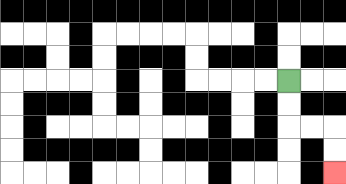{'start': '[12, 3]', 'end': '[14, 7]', 'path_directions': 'D,D,R,R,D,D', 'path_coordinates': '[[12, 3], [12, 4], [12, 5], [13, 5], [14, 5], [14, 6], [14, 7]]'}